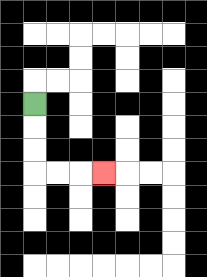{'start': '[1, 4]', 'end': '[4, 7]', 'path_directions': 'D,D,D,R,R,R', 'path_coordinates': '[[1, 4], [1, 5], [1, 6], [1, 7], [2, 7], [3, 7], [4, 7]]'}